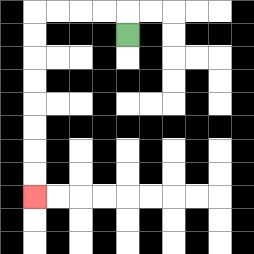{'start': '[5, 1]', 'end': '[1, 8]', 'path_directions': 'U,L,L,L,L,D,D,D,D,D,D,D,D', 'path_coordinates': '[[5, 1], [5, 0], [4, 0], [3, 0], [2, 0], [1, 0], [1, 1], [1, 2], [1, 3], [1, 4], [1, 5], [1, 6], [1, 7], [1, 8]]'}